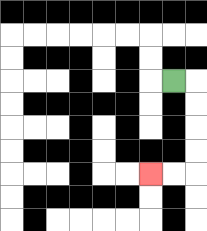{'start': '[7, 3]', 'end': '[6, 7]', 'path_directions': 'R,D,D,D,D,L,L', 'path_coordinates': '[[7, 3], [8, 3], [8, 4], [8, 5], [8, 6], [8, 7], [7, 7], [6, 7]]'}